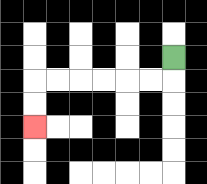{'start': '[7, 2]', 'end': '[1, 5]', 'path_directions': 'D,L,L,L,L,L,L,D,D', 'path_coordinates': '[[7, 2], [7, 3], [6, 3], [5, 3], [4, 3], [3, 3], [2, 3], [1, 3], [1, 4], [1, 5]]'}